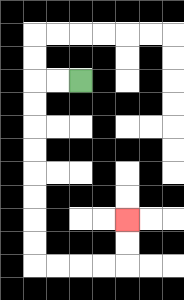{'start': '[3, 3]', 'end': '[5, 9]', 'path_directions': 'L,L,D,D,D,D,D,D,D,D,R,R,R,R,U,U', 'path_coordinates': '[[3, 3], [2, 3], [1, 3], [1, 4], [1, 5], [1, 6], [1, 7], [1, 8], [1, 9], [1, 10], [1, 11], [2, 11], [3, 11], [4, 11], [5, 11], [5, 10], [5, 9]]'}